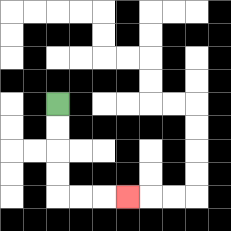{'start': '[2, 4]', 'end': '[5, 8]', 'path_directions': 'D,D,D,D,R,R,R', 'path_coordinates': '[[2, 4], [2, 5], [2, 6], [2, 7], [2, 8], [3, 8], [4, 8], [5, 8]]'}